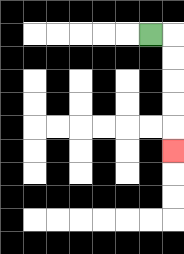{'start': '[6, 1]', 'end': '[7, 6]', 'path_directions': 'R,D,D,D,D,D', 'path_coordinates': '[[6, 1], [7, 1], [7, 2], [7, 3], [7, 4], [7, 5], [7, 6]]'}